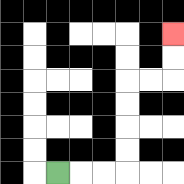{'start': '[2, 7]', 'end': '[7, 1]', 'path_directions': 'R,R,R,U,U,U,U,R,R,U,U', 'path_coordinates': '[[2, 7], [3, 7], [4, 7], [5, 7], [5, 6], [5, 5], [5, 4], [5, 3], [6, 3], [7, 3], [7, 2], [7, 1]]'}